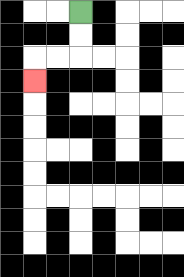{'start': '[3, 0]', 'end': '[1, 3]', 'path_directions': 'D,D,L,L,D', 'path_coordinates': '[[3, 0], [3, 1], [3, 2], [2, 2], [1, 2], [1, 3]]'}